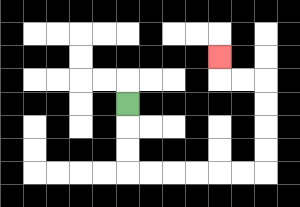{'start': '[5, 4]', 'end': '[9, 2]', 'path_directions': 'D,D,D,R,R,R,R,R,R,U,U,U,U,L,L,U', 'path_coordinates': '[[5, 4], [5, 5], [5, 6], [5, 7], [6, 7], [7, 7], [8, 7], [9, 7], [10, 7], [11, 7], [11, 6], [11, 5], [11, 4], [11, 3], [10, 3], [9, 3], [9, 2]]'}